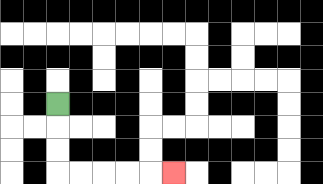{'start': '[2, 4]', 'end': '[7, 7]', 'path_directions': 'D,D,D,R,R,R,R,R', 'path_coordinates': '[[2, 4], [2, 5], [2, 6], [2, 7], [3, 7], [4, 7], [5, 7], [6, 7], [7, 7]]'}